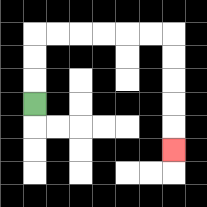{'start': '[1, 4]', 'end': '[7, 6]', 'path_directions': 'U,U,U,R,R,R,R,R,R,D,D,D,D,D', 'path_coordinates': '[[1, 4], [1, 3], [1, 2], [1, 1], [2, 1], [3, 1], [4, 1], [5, 1], [6, 1], [7, 1], [7, 2], [7, 3], [7, 4], [7, 5], [7, 6]]'}